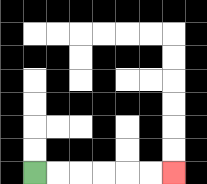{'start': '[1, 7]', 'end': '[7, 7]', 'path_directions': 'R,R,R,R,R,R', 'path_coordinates': '[[1, 7], [2, 7], [3, 7], [4, 7], [5, 7], [6, 7], [7, 7]]'}